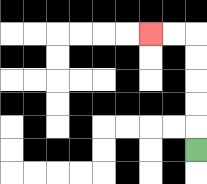{'start': '[8, 6]', 'end': '[6, 1]', 'path_directions': 'U,U,U,U,U,L,L', 'path_coordinates': '[[8, 6], [8, 5], [8, 4], [8, 3], [8, 2], [8, 1], [7, 1], [6, 1]]'}